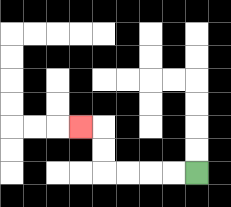{'start': '[8, 7]', 'end': '[3, 5]', 'path_directions': 'L,L,L,L,U,U,L', 'path_coordinates': '[[8, 7], [7, 7], [6, 7], [5, 7], [4, 7], [4, 6], [4, 5], [3, 5]]'}